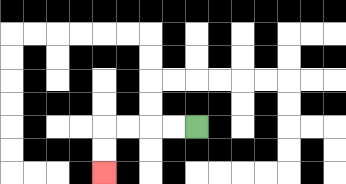{'start': '[8, 5]', 'end': '[4, 7]', 'path_directions': 'L,L,L,L,D,D', 'path_coordinates': '[[8, 5], [7, 5], [6, 5], [5, 5], [4, 5], [4, 6], [4, 7]]'}